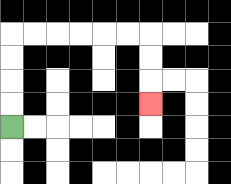{'start': '[0, 5]', 'end': '[6, 4]', 'path_directions': 'U,U,U,U,R,R,R,R,R,R,D,D,D', 'path_coordinates': '[[0, 5], [0, 4], [0, 3], [0, 2], [0, 1], [1, 1], [2, 1], [3, 1], [4, 1], [5, 1], [6, 1], [6, 2], [6, 3], [6, 4]]'}